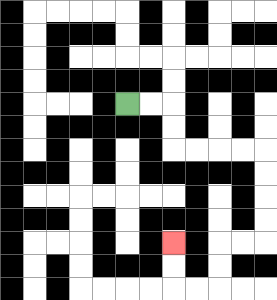{'start': '[5, 4]', 'end': '[7, 10]', 'path_directions': 'R,R,D,D,R,R,R,R,D,D,D,D,L,L,D,D,L,L,U,U', 'path_coordinates': '[[5, 4], [6, 4], [7, 4], [7, 5], [7, 6], [8, 6], [9, 6], [10, 6], [11, 6], [11, 7], [11, 8], [11, 9], [11, 10], [10, 10], [9, 10], [9, 11], [9, 12], [8, 12], [7, 12], [7, 11], [7, 10]]'}